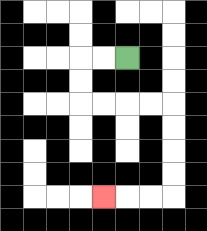{'start': '[5, 2]', 'end': '[4, 8]', 'path_directions': 'L,L,D,D,R,R,R,R,D,D,D,D,L,L,L', 'path_coordinates': '[[5, 2], [4, 2], [3, 2], [3, 3], [3, 4], [4, 4], [5, 4], [6, 4], [7, 4], [7, 5], [7, 6], [7, 7], [7, 8], [6, 8], [5, 8], [4, 8]]'}